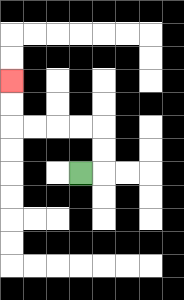{'start': '[3, 7]', 'end': '[0, 3]', 'path_directions': 'R,U,U,L,L,L,L,U,U', 'path_coordinates': '[[3, 7], [4, 7], [4, 6], [4, 5], [3, 5], [2, 5], [1, 5], [0, 5], [0, 4], [0, 3]]'}